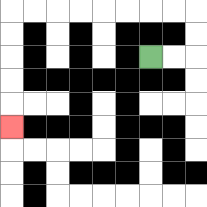{'start': '[6, 2]', 'end': '[0, 5]', 'path_directions': 'R,R,U,U,L,L,L,L,L,L,L,L,D,D,D,D,D', 'path_coordinates': '[[6, 2], [7, 2], [8, 2], [8, 1], [8, 0], [7, 0], [6, 0], [5, 0], [4, 0], [3, 0], [2, 0], [1, 0], [0, 0], [0, 1], [0, 2], [0, 3], [0, 4], [0, 5]]'}